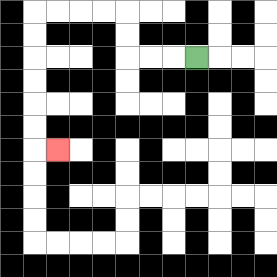{'start': '[8, 2]', 'end': '[2, 6]', 'path_directions': 'L,L,L,U,U,L,L,L,L,D,D,D,D,D,D,R', 'path_coordinates': '[[8, 2], [7, 2], [6, 2], [5, 2], [5, 1], [5, 0], [4, 0], [3, 0], [2, 0], [1, 0], [1, 1], [1, 2], [1, 3], [1, 4], [1, 5], [1, 6], [2, 6]]'}